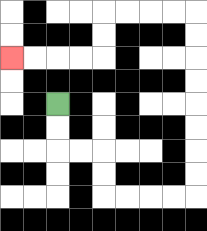{'start': '[2, 4]', 'end': '[0, 2]', 'path_directions': 'D,D,R,R,D,D,R,R,R,R,U,U,U,U,U,U,U,U,L,L,L,L,D,D,L,L,L,L', 'path_coordinates': '[[2, 4], [2, 5], [2, 6], [3, 6], [4, 6], [4, 7], [4, 8], [5, 8], [6, 8], [7, 8], [8, 8], [8, 7], [8, 6], [8, 5], [8, 4], [8, 3], [8, 2], [8, 1], [8, 0], [7, 0], [6, 0], [5, 0], [4, 0], [4, 1], [4, 2], [3, 2], [2, 2], [1, 2], [0, 2]]'}